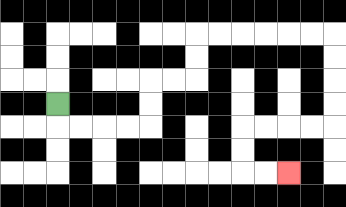{'start': '[2, 4]', 'end': '[12, 7]', 'path_directions': 'D,R,R,R,R,U,U,R,R,U,U,R,R,R,R,R,R,D,D,D,D,L,L,L,L,D,D,R,R', 'path_coordinates': '[[2, 4], [2, 5], [3, 5], [4, 5], [5, 5], [6, 5], [6, 4], [6, 3], [7, 3], [8, 3], [8, 2], [8, 1], [9, 1], [10, 1], [11, 1], [12, 1], [13, 1], [14, 1], [14, 2], [14, 3], [14, 4], [14, 5], [13, 5], [12, 5], [11, 5], [10, 5], [10, 6], [10, 7], [11, 7], [12, 7]]'}